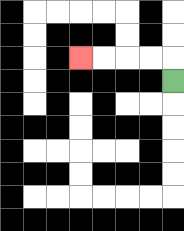{'start': '[7, 3]', 'end': '[3, 2]', 'path_directions': 'U,L,L,L,L', 'path_coordinates': '[[7, 3], [7, 2], [6, 2], [5, 2], [4, 2], [3, 2]]'}